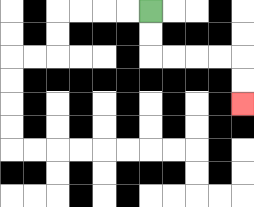{'start': '[6, 0]', 'end': '[10, 4]', 'path_directions': 'D,D,R,R,R,R,D,D', 'path_coordinates': '[[6, 0], [6, 1], [6, 2], [7, 2], [8, 2], [9, 2], [10, 2], [10, 3], [10, 4]]'}